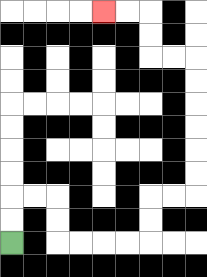{'start': '[0, 10]', 'end': '[4, 0]', 'path_directions': 'U,U,R,R,D,D,R,R,R,R,U,U,R,R,U,U,U,U,U,U,L,L,U,U,L,L', 'path_coordinates': '[[0, 10], [0, 9], [0, 8], [1, 8], [2, 8], [2, 9], [2, 10], [3, 10], [4, 10], [5, 10], [6, 10], [6, 9], [6, 8], [7, 8], [8, 8], [8, 7], [8, 6], [8, 5], [8, 4], [8, 3], [8, 2], [7, 2], [6, 2], [6, 1], [6, 0], [5, 0], [4, 0]]'}